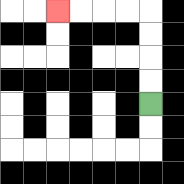{'start': '[6, 4]', 'end': '[2, 0]', 'path_directions': 'U,U,U,U,L,L,L,L', 'path_coordinates': '[[6, 4], [6, 3], [6, 2], [6, 1], [6, 0], [5, 0], [4, 0], [3, 0], [2, 0]]'}